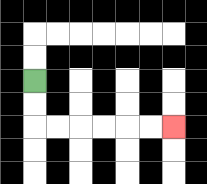{'start': '[1, 3]', 'end': '[7, 5]', 'path_directions': 'D,D,R,R,R,R,R,R', 'path_coordinates': '[[1, 3], [1, 4], [1, 5], [2, 5], [3, 5], [4, 5], [5, 5], [6, 5], [7, 5]]'}